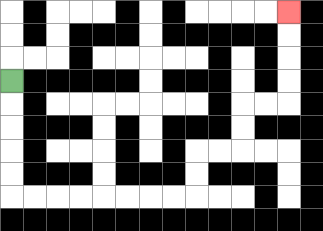{'start': '[0, 3]', 'end': '[12, 0]', 'path_directions': 'D,D,D,D,D,R,R,R,R,R,R,R,R,U,U,R,R,U,U,R,R,U,U,U,U', 'path_coordinates': '[[0, 3], [0, 4], [0, 5], [0, 6], [0, 7], [0, 8], [1, 8], [2, 8], [3, 8], [4, 8], [5, 8], [6, 8], [7, 8], [8, 8], [8, 7], [8, 6], [9, 6], [10, 6], [10, 5], [10, 4], [11, 4], [12, 4], [12, 3], [12, 2], [12, 1], [12, 0]]'}